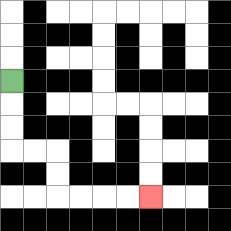{'start': '[0, 3]', 'end': '[6, 8]', 'path_directions': 'D,D,D,R,R,D,D,R,R,R,R', 'path_coordinates': '[[0, 3], [0, 4], [0, 5], [0, 6], [1, 6], [2, 6], [2, 7], [2, 8], [3, 8], [4, 8], [5, 8], [6, 8]]'}